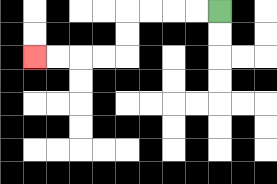{'start': '[9, 0]', 'end': '[1, 2]', 'path_directions': 'L,L,L,L,D,D,L,L,L,L', 'path_coordinates': '[[9, 0], [8, 0], [7, 0], [6, 0], [5, 0], [5, 1], [5, 2], [4, 2], [3, 2], [2, 2], [1, 2]]'}